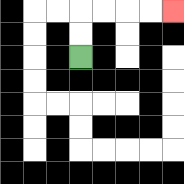{'start': '[3, 2]', 'end': '[7, 0]', 'path_directions': 'U,U,R,R,R,R', 'path_coordinates': '[[3, 2], [3, 1], [3, 0], [4, 0], [5, 0], [6, 0], [7, 0]]'}